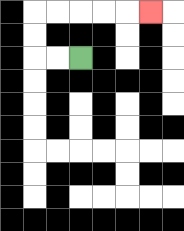{'start': '[3, 2]', 'end': '[6, 0]', 'path_directions': 'L,L,U,U,R,R,R,R,R', 'path_coordinates': '[[3, 2], [2, 2], [1, 2], [1, 1], [1, 0], [2, 0], [3, 0], [4, 0], [5, 0], [6, 0]]'}